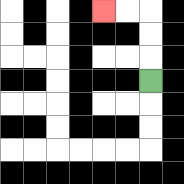{'start': '[6, 3]', 'end': '[4, 0]', 'path_directions': 'U,U,U,L,L', 'path_coordinates': '[[6, 3], [6, 2], [6, 1], [6, 0], [5, 0], [4, 0]]'}